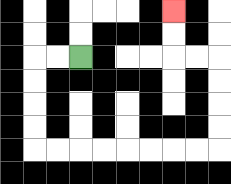{'start': '[3, 2]', 'end': '[7, 0]', 'path_directions': 'L,L,D,D,D,D,R,R,R,R,R,R,R,R,U,U,U,U,L,L,U,U', 'path_coordinates': '[[3, 2], [2, 2], [1, 2], [1, 3], [1, 4], [1, 5], [1, 6], [2, 6], [3, 6], [4, 6], [5, 6], [6, 6], [7, 6], [8, 6], [9, 6], [9, 5], [9, 4], [9, 3], [9, 2], [8, 2], [7, 2], [7, 1], [7, 0]]'}